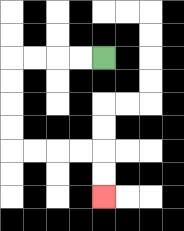{'start': '[4, 2]', 'end': '[4, 8]', 'path_directions': 'L,L,L,L,D,D,D,D,R,R,R,R,D,D', 'path_coordinates': '[[4, 2], [3, 2], [2, 2], [1, 2], [0, 2], [0, 3], [0, 4], [0, 5], [0, 6], [1, 6], [2, 6], [3, 6], [4, 6], [4, 7], [4, 8]]'}